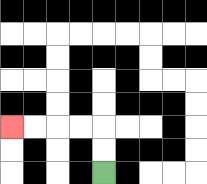{'start': '[4, 7]', 'end': '[0, 5]', 'path_directions': 'U,U,L,L,L,L', 'path_coordinates': '[[4, 7], [4, 6], [4, 5], [3, 5], [2, 5], [1, 5], [0, 5]]'}